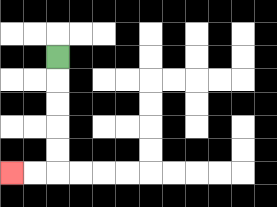{'start': '[2, 2]', 'end': '[0, 7]', 'path_directions': 'D,D,D,D,D,L,L', 'path_coordinates': '[[2, 2], [2, 3], [2, 4], [2, 5], [2, 6], [2, 7], [1, 7], [0, 7]]'}